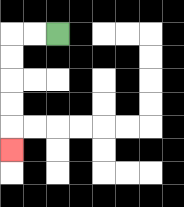{'start': '[2, 1]', 'end': '[0, 6]', 'path_directions': 'L,L,D,D,D,D,D', 'path_coordinates': '[[2, 1], [1, 1], [0, 1], [0, 2], [0, 3], [0, 4], [0, 5], [0, 6]]'}